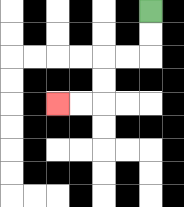{'start': '[6, 0]', 'end': '[2, 4]', 'path_directions': 'D,D,L,L,D,D,L,L', 'path_coordinates': '[[6, 0], [6, 1], [6, 2], [5, 2], [4, 2], [4, 3], [4, 4], [3, 4], [2, 4]]'}